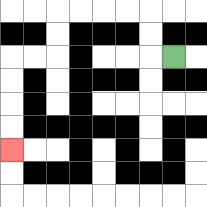{'start': '[7, 2]', 'end': '[0, 6]', 'path_directions': 'L,U,U,L,L,L,L,D,D,L,L,D,D,D,D', 'path_coordinates': '[[7, 2], [6, 2], [6, 1], [6, 0], [5, 0], [4, 0], [3, 0], [2, 0], [2, 1], [2, 2], [1, 2], [0, 2], [0, 3], [0, 4], [0, 5], [0, 6]]'}